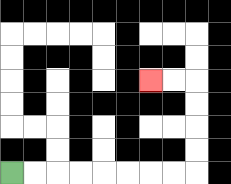{'start': '[0, 7]', 'end': '[6, 3]', 'path_directions': 'R,R,R,R,R,R,R,R,U,U,U,U,L,L', 'path_coordinates': '[[0, 7], [1, 7], [2, 7], [3, 7], [4, 7], [5, 7], [6, 7], [7, 7], [8, 7], [8, 6], [8, 5], [8, 4], [8, 3], [7, 3], [6, 3]]'}